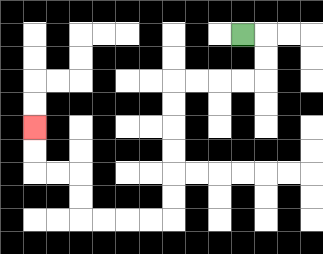{'start': '[10, 1]', 'end': '[1, 5]', 'path_directions': 'R,D,D,L,L,L,L,D,D,D,D,D,D,L,L,L,L,U,U,L,L,U,U', 'path_coordinates': '[[10, 1], [11, 1], [11, 2], [11, 3], [10, 3], [9, 3], [8, 3], [7, 3], [7, 4], [7, 5], [7, 6], [7, 7], [7, 8], [7, 9], [6, 9], [5, 9], [4, 9], [3, 9], [3, 8], [3, 7], [2, 7], [1, 7], [1, 6], [1, 5]]'}